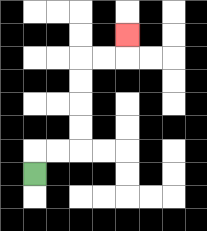{'start': '[1, 7]', 'end': '[5, 1]', 'path_directions': 'U,R,R,U,U,U,U,R,R,U', 'path_coordinates': '[[1, 7], [1, 6], [2, 6], [3, 6], [3, 5], [3, 4], [3, 3], [3, 2], [4, 2], [5, 2], [5, 1]]'}